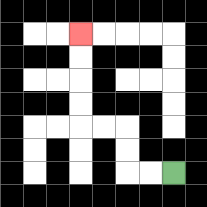{'start': '[7, 7]', 'end': '[3, 1]', 'path_directions': 'L,L,U,U,L,L,U,U,U,U', 'path_coordinates': '[[7, 7], [6, 7], [5, 7], [5, 6], [5, 5], [4, 5], [3, 5], [3, 4], [3, 3], [3, 2], [3, 1]]'}